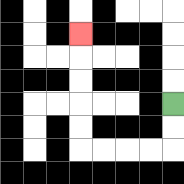{'start': '[7, 4]', 'end': '[3, 1]', 'path_directions': 'D,D,L,L,L,L,U,U,U,U,U', 'path_coordinates': '[[7, 4], [7, 5], [7, 6], [6, 6], [5, 6], [4, 6], [3, 6], [3, 5], [3, 4], [3, 3], [3, 2], [3, 1]]'}